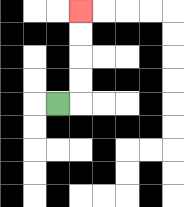{'start': '[2, 4]', 'end': '[3, 0]', 'path_directions': 'R,U,U,U,U', 'path_coordinates': '[[2, 4], [3, 4], [3, 3], [3, 2], [3, 1], [3, 0]]'}